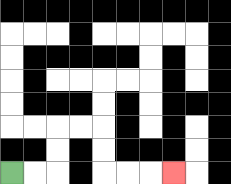{'start': '[0, 7]', 'end': '[7, 7]', 'path_directions': 'R,R,U,U,R,R,D,D,R,R,R', 'path_coordinates': '[[0, 7], [1, 7], [2, 7], [2, 6], [2, 5], [3, 5], [4, 5], [4, 6], [4, 7], [5, 7], [6, 7], [7, 7]]'}